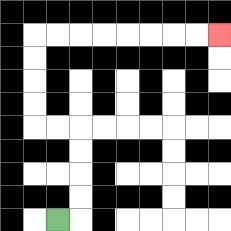{'start': '[2, 9]', 'end': '[9, 1]', 'path_directions': 'R,U,U,U,U,L,L,U,U,U,U,R,R,R,R,R,R,R,R', 'path_coordinates': '[[2, 9], [3, 9], [3, 8], [3, 7], [3, 6], [3, 5], [2, 5], [1, 5], [1, 4], [1, 3], [1, 2], [1, 1], [2, 1], [3, 1], [4, 1], [5, 1], [6, 1], [7, 1], [8, 1], [9, 1]]'}